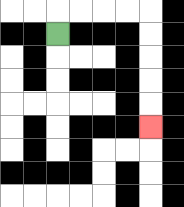{'start': '[2, 1]', 'end': '[6, 5]', 'path_directions': 'U,R,R,R,R,D,D,D,D,D', 'path_coordinates': '[[2, 1], [2, 0], [3, 0], [4, 0], [5, 0], [6, 0], [6, 1], [6, 2], [6, 3], [6, 4], [6, 5]]'}